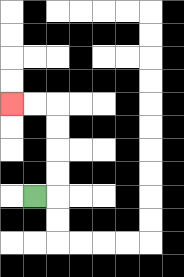{'start': '[1, 8]', 'end': '[0, 4]', 'path_directions': 'R,U,U,U,U,L,L', 'path_coordinates': '[[1, 8], [2, 8], [2, 7], [2, 6], [2, 5], [2, 4], [1, 4], [0, 4]]'}